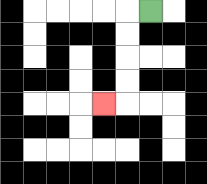{'start': '[6, 0]', 'end': '[4, 4]', 'path_directions': 'L,D,D,D,D,L', 'path_coordinates': '[[6, 0], [5, 0], [5, 1], [5, 2], [5, 3], [5, 4], [4, 4]]'}